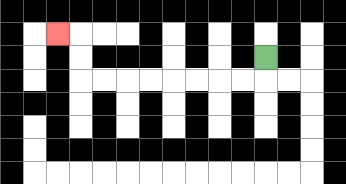{'start': '[11, 2]', 'end': '[2, 1]', 'path_directions': 'D,L,L,L,L,L,L,L,L,U,U,L', 'path_coordinates': '[[11, 2], [11, 3], [10, 3], [9, 3], [8, 3], [7, 3], [6, 3], [5, 3], [4, 3], [3, 3], [3, 2], [3, 1], [2, 1]]'}